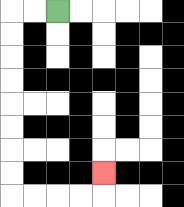{'start': '[2, 0]', 'end': '[4, 7]', 'path_directions': 'L,L,D,D,D,D,D,D,D,D,R,R,R,R,U', 'path_coordinates': '[[2, 0], [1, 0], [0, 0], [0, 1], [0, 2], [0, 3], [0, 4], [0, 5], [0, 6], [0, 7], [0, 8], [1, 8], [2, 8], [3, 8], [4, 8], [4, 7]]'}